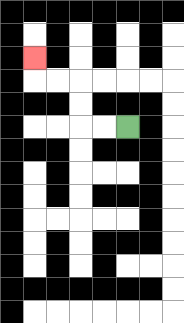{'start': '[5, 5]', 'end': '[1, 2]', 'path_directions': 'L,L,U,U,L,L,U', 'path_coordinates': '[[5, 5], [4, 5], [3, 5], [3, 4], [3, 3], [2, 3], [1, 3], [1, 2]]'}